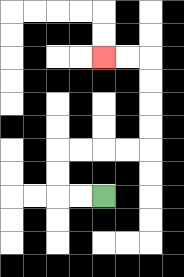{'start': '[4, 8]', 'end': '[4, 2]', 'path_directions': 'L,L,U,U,R,R,R,R,U,U,U,U,L,L', 'path_coordinates': '[[4, 8], [3, 8], [2, 8], [2, 7], [2, 6], [3, 6], [4, 6], [5, 6], [6, 6], [6, 5], [6, 4], [6, 3], [6, 2], [5, 2], [4, 2]]'}